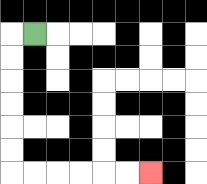{'start': '[1, 1]', 'end': '[6, 7]', 'path_directions': 'L,D,D,D,D,D,D,R,R,R,R,R,R', 'path_coordinates': '[[1, 1], [0, 1], [0, 2], [0, 3], [0, 4], [0, 5], [0, 6], [0, 7], [1, 7], [2, 7], [3, 7], [4, 7], [5, 7], [6, 7]]'}